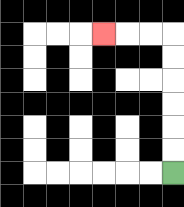{'start': '[7, 7]', 'end': '[4, 1]', 'path_directions': 'U,U,U,U,U,U,L,L,L', 'path_coordinates': '[[7, 7], [7, 6], [7, 5], [7, 4], [7, 3], [7, 2], [7, 1], [6, 1], [5, 1], [4, 1]]'}